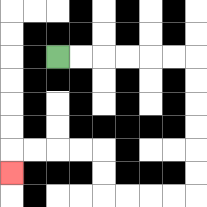{'start': '[2, 2]', 'end': '[0, 7]', 'path_directions': 'R,R,R,R,R,R,D,D,D,D,D,D,L,L,L,L,U,U,L,L,L,L,D', 'path_coordinates': '[[2, 2], [3, 2], [4, 2], [5, 2], [6, 2], [7, 2], [8, 2], [8, 3], [8, 4], [8, 5], [8, 6], [8, 7], [8, 8], [7, 8], [6, 8], [5, 8], [4, 8], [4, 7], [4, 6], [3, 6], [2, 6], [1, 6], [0, 6], [0, 7]]'}